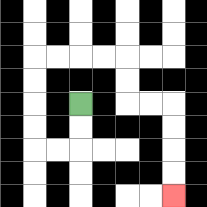{'start': '[3, 4]', 'end': '[7, 8]', 'path_directions': 'D,D,L,L,U,U,U,U,R,R,R,R,D,D,R,R,D,D,D,D', 'path_coordinates': '[[3, 4], [3, 5], [3, 6], [2, 6], [1, 6], [1, 5], [1, 4], [1, 3], [1, 2], [2, 2], [3, 2], [4, 2], [5, 2], [5, 3], [5, 4], [6, 4], [7, 4], [7, 5], [7, 6], [7, 7], [7, 8]]'}